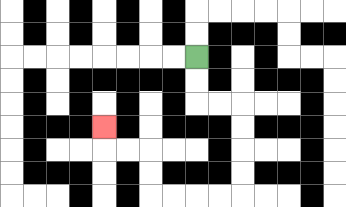{'start': '[8, 2]', 'end': '[4, 5]', 'path_directions': 'D,D,R,R,D,D,D,D,L,L,L,L,U,U,L,L,U', 'path_coordinates': '[[8, 2], [8, 3], [8, 4], [9, 4], [10, 4], [10, 5], [10, 6], [10, 7], [10, 8], [9, 8], [8, 8], [7, 8], [6, 8], [6, 7], [6, 6], [5, 6], [4, 6], [4, 5]]'}